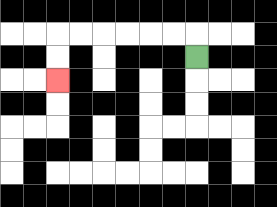{'start': '[8, 2]', 'end': '[2, 3]', 'path_directions': 'U,L,L,L,L,L,L,D,D', 'path_coordinates': '[[8, 2], [8, 1], [7, 1], [6, 1], [5, 1], [4, 1], [3, 1], [2, 1], [2, 2], [2, 3]]'}